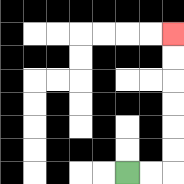{'start': '[5, 7]', 'end': '[7, 1]', 'path_directions': 'R,R,U,U,U,U,U,U', 'path_coordinates': '[[5, 7], [6, 7], [7, 7], [7, 6], [7, 5], [7, 4], [7, 3], [7, 2], [7, 1]]'}